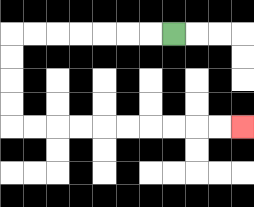{'start': '[7, 1]', 'end': '[10, 5]', 'path_directions': 'L,L,L,L,L,L,L,D,D,D,D,R,R,R,R,R,R,R,R,R,R', 'path_coordinates': '[[7, 1], [6, 1], [5, 1], [4, 1], [3, 1], [2, 1], [1, 1], [0, 1], [0, 2], [0, 3], [0, 4], [0, 5], [1, 5], [2, 5], [3, 5], [4, 5], [5, 5], [6, 5], [7, 5], [8, 5], [9, 5], [10, 5]]'}